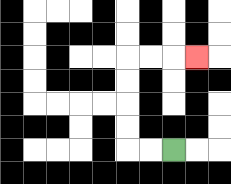{'start': '[7, 6]', 'end': '[8, 2]', 'path_directions': 'L,L,U,U,U,U,R,R,R', 'path_coordinates': '[[7, 6], [6, 6], [5, 6], [5, 5], [5, 4], [5, 3], [5, 2], [6, 2], [7, 2], [8, 2]]'}